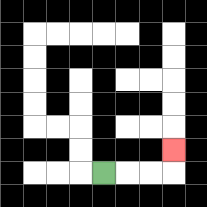{'start': '[4, 7]', 'end': '[7, 6]', 'path_directions': 'R,R,R,U', 'path_coordinates': '[[4, 7], [5, 7], [6, 7], [7, 7], [7, 6]]'}